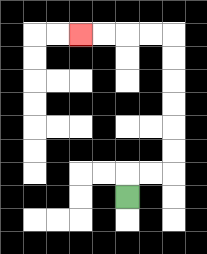{'start': '[5, 8]', 'end': '[3, 1]', 'path_directions': 'U,R,R,U,U,U,U,U,U,L,L,L,L', 'path_coordinates': '[[5, 8], [5, 7], [6, 7], [7, 7], [7, 6], [7, 5], [7, 4], [7, 3], [7, 2], [7, 1], [6, 1], [5, 1], [4, 1], [3, 1]]'}